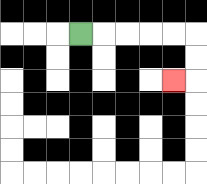{'start': '[3, 1]', 'end': '[7, 3]', 'path_directions': 'R,R,R,R,R,D,D,L', 'path_coordinates': '[[3, 1], [4, 1], [5, 1], [6, 1], [7, 1], [8, 1], [8, 2], [8, 3], [7, 3]]'}